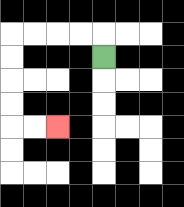{'start': '[4, 2]', 'end': '[2, 5]', 'path_directions': 'U,L,L,L,L,D,D,D,D,R,R', 'path_coordinates': '[[4, 2], [4, 1], [3, 1], [2, 1], [1, 1], [0, 1], [0, 2], [0, 3], [0, 4], [0, 5], [1, 5], [2, 5]]'}